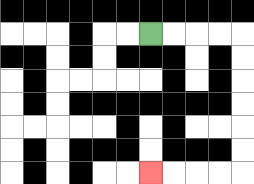{'start': '[6, 1]', 'end': '[6, 7]', 'path_directions': 'R,R,R,R,D,D,D,D,D,D,L,L,L,L', 'path_coordinates': '[[6, 1], [7, 1], [8, 1], [9, 1], [10, 1], [10, 2], [10, 3], [10, 4], [10, 5], [10, 6], [10, 7], [9, 7], [8, 7], [7, 7], [6, 7]]'}